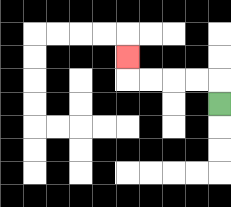{'start': '[9, 4]', 'end': '[5, 2]', 'path_directions': 'U,L,L,L,L,U', 'path_coordinates': '[[9, 4], [9, 3], [8, 3], [7, 3], [6, 3], [5, 3], [5, 2]]'}